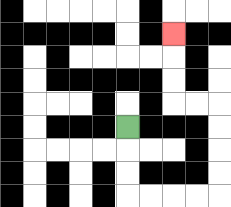{'start': '[5, 5]', 'end': '[7, 1]', 'path_directions': 'D,D,D,R,R,R,R,U,U,U,U,L,L,U,U,U', 'path_coordinates': '[[5, 5], [5, 6], [5, 7], [5, 8], [6, 8], [7, 8], [8, 8], [9, 8], [9, 7], [9, 6], [9, 5], [9, 4], [8, 4], [7, 4], [7, 3], [7, 2], [7, 1]]'}